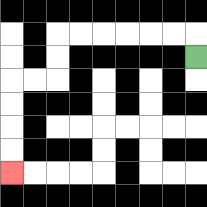{'start': '[8, 2]', 'end': '[0, 7]', 'path_directions': 'U,L,L,L,L,L,L,D,D,L,L,D,D,D,D', 'path_coordinates': '[[8, 2], [8, 1], [7, 1], [6, 1], [5, 1], [4, 1], [3, 1], [2, 1], [2, 2], [2, 3], [1, 3], [0, 3], [0, 4], [0, 5], [0, 6], [0, 7]]'}